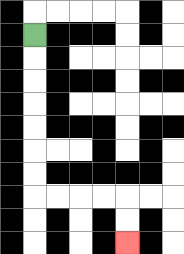{'start': '[1, 1]', 'end': '[5, 10]', 'path_directions': 'D,D,D,D,D,D,D,R,R,R,R,D,D', 'path_coordinates': '[[1, 1], [1, 2], [1, 3], [1, 4], [1, 5], [1, 6], [1, 7], [1, 8], [2, 8], [3, 8], [4, 8], [5, 8], [5, 9], [5, 10]]'}